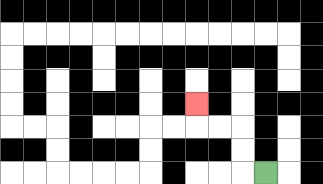{'start': '[11, 7]', 'end': '[8, 4]', 'path_directions': 'L,U,U,L,L,U', 'path_coordinates': '[[11, 7], [10, 7], [10, 6], [10, 5], [9, 5], [8, 5], [8, 4]]'}